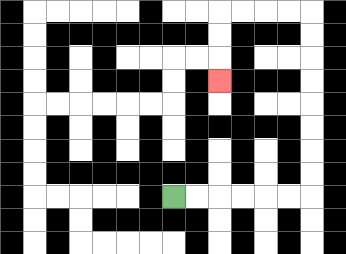{'start': '[7, 8]', 'end': '[9, 3]', 'path_directions': 'R,R,R,R,R,R,U,U,U,U,U,U,U,U,L,L,L,L,D,D,D', 'path_coordinates': '[[7, 8], [8, 8], [9, 8], [10, 8], [11, 8], [12, 8], [13, 8], [13, 7], [13, 6], [13, 5], [13, 4], [13, 3], [13, 2], [13, 1], [13, 0], [12, 0], [11, 0], [10, 0], [9, 0], [9, 1], [9, 2], [9, 3]]'}